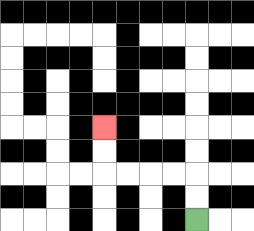{'start': '[8, 9]', 'end': '[4, 5]', 'path_directions': 'U,U,L,L,L,L,U,U', 'path_coordinates': '[[8, 9], [8, 8], [8, 7], [7, 7], [6, 7], [5, 7], [4, 7], [4, 6], [4, 5]]'}